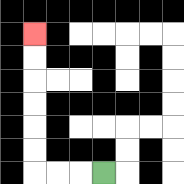{'start': '[4, 7]', 'end': '[1, 1]', 'path_directions': 'L,L,L,U,U,U,U,U,U', 'path_coordinates': '[[4, 7], [3, 7], [2, 7], [1, 7], [1, 6], [1, 5], [1, 4], [1, 3], [1, 2], [1, 1]]'}